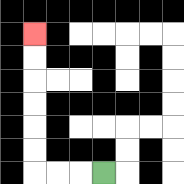{'start': '[4, 7]', 'end': '[1, 1]', 'path_directions': 'L,L,L,U,U,U,U,U,U', 'path_coordinates': '[[4, 7], [3, 7], [2, 7], [1, 7], [1, 6], [1, 5], [1, 4], [1, 3], [1, 2], [1, 1]]'}